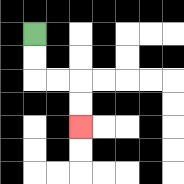{'start': '[1, 1]', 'end': '[3, 5]', 'path_directions': 'D,D,R,R,D,D', 'path_coordinates': '[[1, 1], [1, 2], [1, 3], [2, 3], [3, 3], [3, 4], [3, 5]]'}